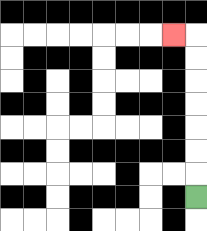{'start': '[8, 8]', 'end': '[7, 1]', 'path_directions': 'U,U,U,U,U,U,U,L', 'path_coordinates': '[[8, 8], [8, 7], [8, 6], [8, 5], [8, 4], [8, 3], [8, 2], [8, 1], [7, 1]]'}